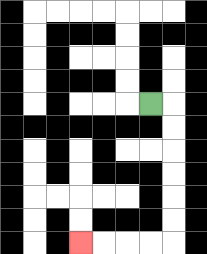{'start': '[6, 4]', 'end': '[3, 10]', 'path_directions': 'R,D,D,D,D,D,D,L,L,L,L', 'path_coordinates': '[[6, 4], [7, 4], [7, 5], [7, 6], [7, 7], [7, 8], [7, 9], [7, 10], [6, 10], [5, 10], [4, 10], [3, 10]]'}